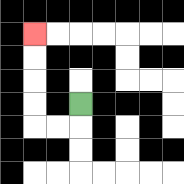{'start': '[3, 4]', 'end': '[1, 1]', 'path_directions': 'D,L,L,U,U,U,U', 'path_coordinates': '[[3, 4], [3, 5], [2, 5], [1, 5], [1, 4], [1, 3], [1, 2], [1, 1]]'}